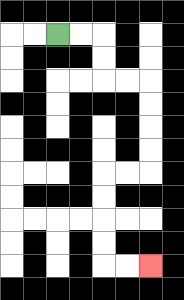{'start': '[2, 1]', 'end': '[6, 11]', 'path_directions': 'R,R,D,D,R,R,D,D,D,D,L,L,D,D,D,D,R,R', 'path_coordinates': '[[2, 1], [3, 1], [4, 1], [4, 2], [4, 3], [5, 3], [6, 3], [6, 4], [6, 5], [6, 6], [6, 7], [5, 7], [4, 7], [4, 8], [4, 9], [4, 10], [4, 11], [5, 11], [6, 11]]'}